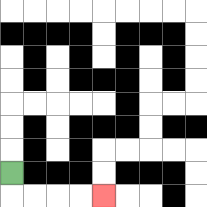{'start': '[0, 7]', 'end': '[4, 8]', 'path_directions': 'D,R,R,R,R', 'path_coordinates': '[[0, 7], [0, 8], [1, 8], [2, 8], [3, 8], [4, 8]]'}